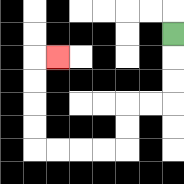{'start': '[7, 1]', 'end': '[2, 2]', 'path_directions': 'D,D,D,L,L,D,D,L,L,L,L,U,U,U,U,R', 'path_coordinates': '[[7, 1], [7, 2], [7, 3], [7, 4], [6, 4], [5, 4], [5, 5], [5, 6], [4, 6], [3, 6], [2, 6], [1, 6], [1, 5], [1, 4], [1, 3], [1, 2], [2, 2]]'}